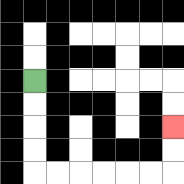{'start': '[1, 3]', 'end': '[7, 5]', 'path_directions': 'D,D,D,D,R,R,R,R,R,R,U,U', 'path_coordinates': '[[1, 3], [1, 4], [1, 5], [1, 6], [1, 7], [2, 7], [3, 7], [4, 7], [5, 7], [6, 7], [7, 7], [7, 6], [7, 5]]'}